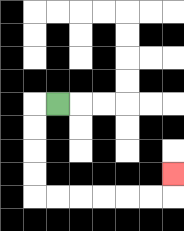{'start': '[2, 4]', 'end': '[7, 7]', 'path_directions': 'L,D,D,D,D,R,R,R,R,R,R,U', 'path_coordinates': '[[2, 4], [1, 4], [1, 5], [1, 6], [1, 7], [1, 8], [2, 8], [3, 8], [4, 8], [5, 8], [6, 8], [7, 8], [7, 7]]'}